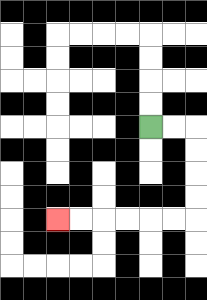{'start': '[6, 5]', 'end': '[2, 9]', 'path_directions': 'R,R,D,D,D,D,L,L,L,L,L,L', 'path_coordinates': '[[6, 5], [7, 5], [8, 5], [8, 6], [8, 7], [8, 8], [8, 9], [7, 9], [6, 9], [5, 9], [4, 9], [3, 9], [2, 9]]'}